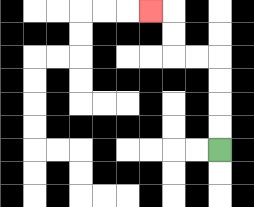{'start': '[9, 6]', 'end': '[6, 0]', 'path_directions': 'U,U,U,U,L,L,U,U,L', 'path_coordinates': '[[9, 6], [9, 5], [9, 4], [9, 3], [9, 2], [8, 2], [7, 2], [7, 1], [7, 0], [6, 0]]'}